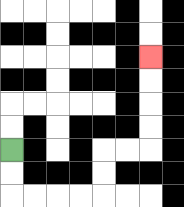{'start': '[0, 6]', 'end': '[6, 2]', 'path_directions': 'D,D,R,R,R,R,U,U,R,R,U,U,U,U', 'path_coordinates': '[[0, 6], [0, 7], [0, 8], [1, 8], [2, 8], [3, 8], [4, 8], [4, 7], [4, 6], [5, 6], [6, 6], [6, 5], [6, 4], [6, 3], [6, 2]]'}